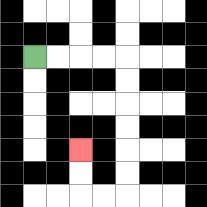{'start': '[1, 2]', 'end': '[3, 6]', 'path_directions': 'R,R,R,R,D,D,D,D,D,D,L,L,U,U', 'path_coordinates': '[[1, 2], [2, 2], [3, 2], [4, 2], [5, 2], [5, 3], [5, 4], [5, 5], [5, 6], [5, 7], [5, 8], [4, 8], [3, 8], [3, 7], [3, 6]]'}